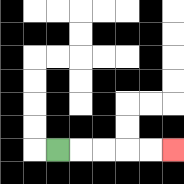{'start': '[2, 6]', 'end': '[7, 6]', 'path_directions': 'R,R,R,R,R', 'path_coordinates': '[[2, 6], [3, 6], [4, 6], [5, 6], [6, 6], [7, 6]]'}